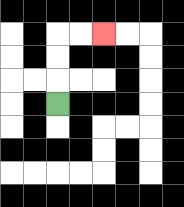{'start': '[2, 4]', 'end': '[4, 1]', 'path_directions': 'U,U,U,R,R', 'path_coordinates': '[[2, 4], [2, 3], [2, 2], [2, 1], [3, 1], [4, 1]]'}